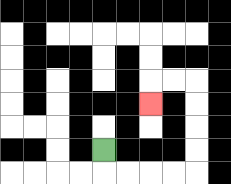{'start': '[4, 6]', 'end': '[6, 4]', 'path_directions': 'D,R,R,R,R,U,U,U,U,L,L,D', 'path_coordinates': '[[4, 6], [4, 7], [5, 7], [6, 7], [7, 7], [8, 7], [8, 6], [8, 5], [8, 4], [8, 3], [7, 3], [6, 3], [6, 4]]'}